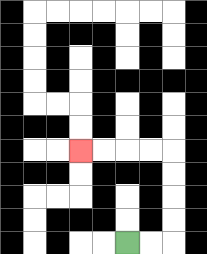{'start': '[5, 10]', 'end': '[3, 6]', 'path_directions': 'R,R,U,U,U,U,L,L,L,L', 'path_coordinates': '[[5, 10], [6, 10], [7, 10], [7, 9], [7, 8], [7, 7], [7, 6], [6, 6], [5, 6], [4, 6], [3, 6]]'}